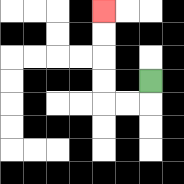{'start': '[6, 3]', 'end': '[4, 0]', 'path_directions': 'D,L,L,U,U,U,U', 'path_coordinates': '[[6, 3], [6, 4], [5, 4], [4, 4], [4, 3], [4, 2], [4, 1], [4, 0]]'}